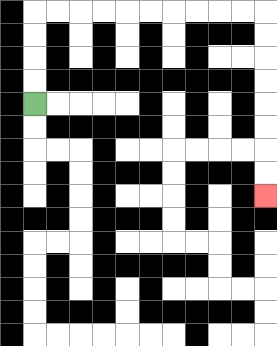{'start': '[1, 4]', 'end': '[11, 8]', 'path_directions': 'U,U,U,U,R,R,R,R,R,R,R,R,R,R,D,D,D,D,D,D,D,D', 'path_coordinates': '[[1, 4], [1, 3], [1, 2], [1, 1], [1, 0], [2, 0], [3, 0], [4, 0], [5, 0], [6, 0], [7, 0], [8, 0], [9, 0], [10, 0], [11, 0], [11, 1], [11, 2], [11, 3], [11, 4], [11, 5], [11, 6], [11, 7], [11, 8]]'}